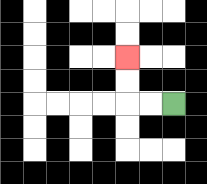{'start': '[7, 4]', 'end': '[5, 2]', 'path_directions': 'L,L,U,U', 'path_coordinates': '[[7, 4], [6, 4], [5, 4], [5, 3], [5, 2]]'}